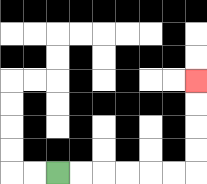{'start': '[2, 7]', 'end': '[8, 3]', 'path_directions': 'R,R,R,R,R,R,U,U,U,U', 'path_coordinates': '[[2, 7], [3, 7], [4, 7], [5, 7], [6, 7], [7, 7], [8, 7], [8, 6], [8, 5], [8, 4], [8, 3]]'}